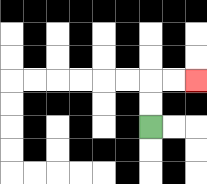{'start': '[6, 5]', 'end': '[8, 3]', 'path_directions': 'U,U,R,R', 'path_coordinates': '[[6, 5], [6, 4], [6, 3], [7, 3], [8, 3]]'}